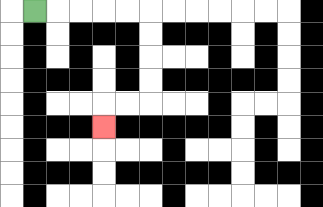{'start': '[1, 0]', 'end': '[4, 5]', 'path_directions': 'R,R,R,R,R,D,D,D,D,L,L,D', 'path_coordinates': '[[1, 0], [2, 0], [3, 0], [4, 0], [5, 0], [6, 0], [6, 1], [6, 2], [6, 3], [6, 4], [5, 4], [4, 4], [4, 5]]'}